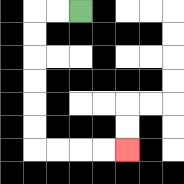{'start': '[3, 0]', 'end': '[5, 6]', 'path_directions': 'L,L,D,D,D,D,D,D,R,R,R,R', 'path_coordinates': '[[3, 0], [2, 0], [1, 0], [1, 1], [1, 2], [1, 3], [1, 4], [1, 5], [1, 6], [2, 6], [3, 6], [4, 6], [5, 6]]'}